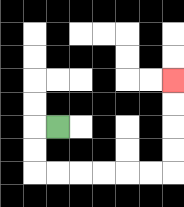{'start': '[2, 5]', 'end': '[7, 3]', 'path_directions': 'L,D,D,R,R,R,R,R,R,U,U,U,U', 'path_coordinates': '[[2, 5], [1, 5], [1, 6], [1, 7], [2, 7], [3, 7], [4, 7], [5, 7], [6, 7], [7, 7], [7, 6], [7, 5], [7, 4], [7, 3]]'}